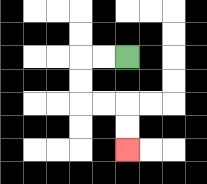{'start': '[5, 2]', 'end': '[5, 6]', 'path_directions': 'L,L,D,D,R,R,D,D', 'path_coordinates': '[[5, 2], [4, 2], [3, 2], [3, 3], [3, 4], [4, 4], [5, 4], [5, 5], [5, 6]]'}